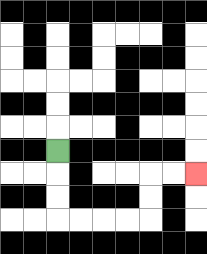{'start': '[2, 6]', 'end': '[8, 7]', 'path_directions': 'D,D,D,R,R,R,R,U,U,R,R', 'path_coordinates': '[[2, 6], [2, 7], [2, 8], [2, 9], [3, 9], [4, 9], [5, 9], [6, 9], [6, 8], [6, 7], [7, 7], [8, 7]]'}